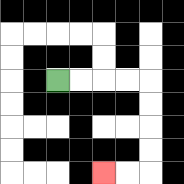{'start': '[2, 3]', 'end': '[4, 7]', 'path_directions': 'R,R,R,R,D,D,D,D,L,L', 'path_coordinates': '[[2, 3], [3, 3], [4, 3], [5, 3], [6, 3], [6, 4], [6, 5], [6, 6], [6, 7], [5, 7], [4, 7]]'}